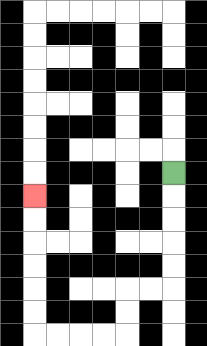{'start': '[7, 7]', 'end': '[1, 8]', 'path_directions': 'D,D,D,D,D,L,L,D,D,L,L,L,L,U,U,U,U,U,U', 'path_coordinates': '[[7, 7], [7, 8], [7, 9], [7, 10], [7, 11], [7, 12], [6, 12], [5, 12], [5, 13], [5, 14], [4, 14], [3, 14], [2, 14], [1, 14], [1, 13], [1, 12], [1, 11], [1, 10], [1, 9], [1, 8]]'}